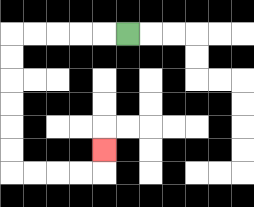{'start': '[5, 1]', 'end': '[4, 6]', 'path_directions': 'L,L,L,L,L,D,D,D,D,D,D,R,R,R,R,U', 'path_coordinates': '[[5, 1], [4, 1], [3, 1], [2, 1], [1, 1], [0, 1], [0, 2], [0, 3], [0, 4], [0, 5], [0, 6], [0, 7], [1, 7], [2, 7], [3, 7], [4, 7], [4, 6]]'}